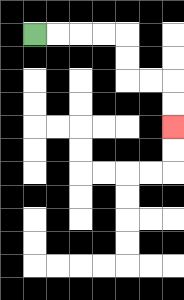{'start': '[1, 1]', 'end': '[7, 5]', 'path_directions': 'R,R,R,R,D,D,R,R,D,D', 'path_coordinates': '[[1, 1], [2, 1], [3, 1], [4, 1], [5, 1], [5, 2], [5, 3], [6, 3], [7, 3], [7, 4], [7, 5]]'}